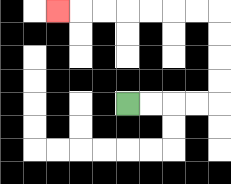{'start': '[5, 4]', 'end': '[2, 0]', 'path_directions': 'R,R,R,R,U,U,U,U,L,L,L,L,L,L,L', 'path_coordinates': '[[5, 4], [6, 4], [7, 4], [8, 4], [9, 4], [9, 3], [9, 2], [9, 1], [9, 0], [8, 0], [7, 0], [6, 0], [5, 0], [4, 0], [3, 0], [2, 0]]'}